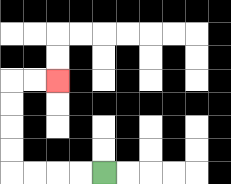{'start': '[4, 7]', 'end': '[2, 3]', 'path_directions': 'L,L,L,L,U,U,U,U,R,R', 'path_coordinates': '[[4, 7], [3, 7], [2, 7], [1, 7], [0, 7], [0, 6], [0, 5], [0, 4], [0, 3], [1, 3], [2, 3]]'}